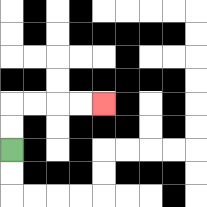{'start': '[0, 6]', 'end': '[4, 4]', 'path_directions': 'U,U,R,R,R,R', 'path_coordinates': '[[0, 6], [0, 5], [0, 4], [1, 4], [2, 4], [3, 4], [4, 4]]'}